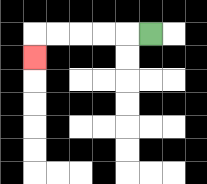{'start': '[6, 1]', 'end': '[1, 2]', 'path_directions': 'L,L,L,L,L,D', 'path_coordinates': '[[6, 1], [5, 1], [4, 1], [3, 1], [2, 1], [1, 1], [1, 2]]'}